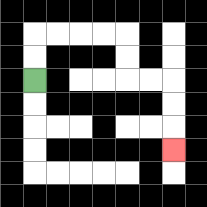{'start': '[1, 3]', 'end': '[7, 6]', 'path_directions': 'U,U,R,R,R,R,D,D,R,R,D,D,D', 'path_coordinates': '[[1, 3], [1, 2], [1, 1], [2, 1], [3, 1], [4, 1], [5, 1], [5, 2], [5, 3], [6, 3], [7, 3], [7, 4], [7, 5], [7, 6]]'}